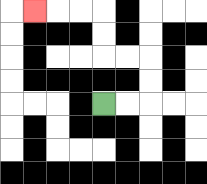{'start': '[4, 4]', 'end': '[1, 0]', 'path_directions': 'R,R,U,U,L,L,U,U,L,L,L', 'path_coordinates': '[[4, 4], [5, 4], [6, 4], [6, 3], [6, 2], [5, 2], [4, 2], [4, 1], [4, 0], [3, 0], [2, 0], [1, 0]]'}